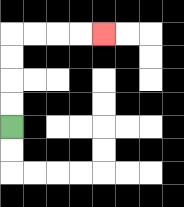{'start': '[0, 5]', 'end': '[4, 1]', 'path_directions': 'U,U,U,U,R,R,R,R', 'path_coordinates': '[[0, 5], [0, 4], [0, 3], [0, 2], [0, 1], [1, 1], [2, 1], [3, 1], [4, 1]]'}